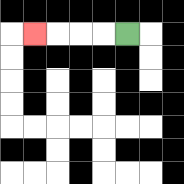{'start': '[5, 1]', 'end': '[1, 1]', 'path_directions': 'L,L,L,L', 'path_coordinates': '[[5, 1], [4, 1], [3, 1], [2, 1], [1, 1]]'}